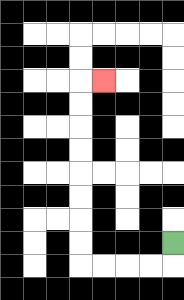{'start': '[7, 10]', 'end': '[4, 3]', 'path_directions': 'D,L,L,L,L,U,U,U,U,U,U,U,U,R', 'path_coordinates': '[[7, 10], [7, 11], [6, 11], [5, 11], [4, 11], [3, 11], [3, 10], [3, 9], [3, 8], [3, 7], [3, 6], [3, 5], [3, 4], [3, 3], [4, 3]]'}